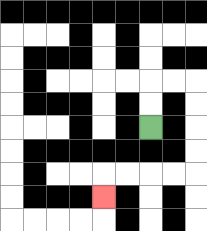{'start': '[6, 5]', 'end': '[4, 8]', 'path_directions': 'U,U,R,R,D,D,D,D,L,L,L,L,D', 'path_coordinates': '[[6, 5], [6, 4], [6, 3], [7, 3], [8, 3], [8, 4], [8, 5], [8, 6], [8, 7], [7, 7], [6, 7], [5, 7], [4, 7], [4, 8]]'}